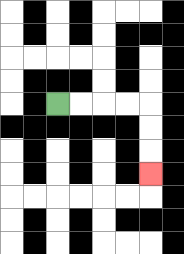{'start': '[2, 4]', 'end': '[6, 7]', 'path_directions': 'R,R,R,R,D,D,D', 'path_coordinates': '[[2, 4], [3, 4], [4, 4], [5, 4], [6, 4], [6, 5], [6, 6], [6, 7]]'}